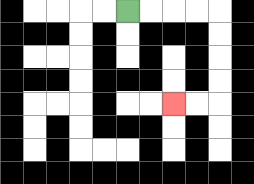{'start': '[5, 0]', 'end': '[7, 4]', 'path_directions': 'R,R,R,R,D,D,D,D,L,L', 'path_coordinates': '[[5, 0], [6, 0], [7, 0], [8, 0], [9, 0], [9, 1], [9, 2], [9, 3], [9, 4], [8, 4], [7, 4]]'}